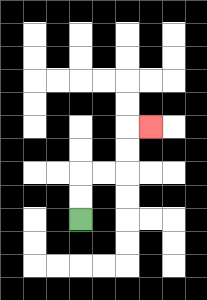{'start': '[3, 9]', 'end': '[6, 5]', 'path_directions': 'U,U,R,R,U,U,R', 'path_coordinates': '[[3, 9], [3, 8], [3, 7], [4, 7], [5, 7], [5, 6], [5, 5], [6, 5]]'}